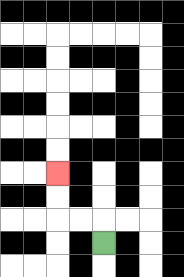{'start': '[4, 10]', 'end': '[2, 7]', 'path_directions': 'U,L,L,U,U', 'path_coordinates': '[[4, 10], [4, 9], [3, 9], [2, 9], [2, 8], [2, 7]]'}